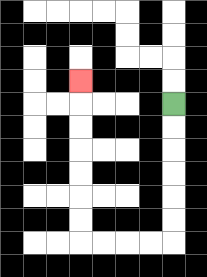{'start': '[7, 4]', 'end': '[3, 3]', 'path_directions': 'D,D,D,D,D,D,L,L,L,L,U,U,U,U,U,U,U', 'path_coordinates': '[[7, 4], [7, 5], [7, 6], [7, 7], [7, 8], [7, 9], [7, 10], [6, 10], [5, 10], [4, 10], [3, 10], [3, 9], [3, 8], [3, 7], [3, 6], [3, 5], [3, 4], [3, 3]]'}